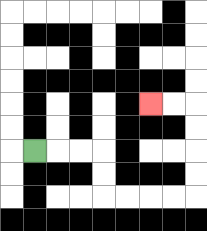{'start': '[1, 6]', 'end': '[6, 4]', 'path_directions': 'R,R,R,D,D,R,R,R,R,U,U,U,U,L,L', 'path_coordinates': '[[1, 6], [2, 6], [3, 6], [4, 6], [4, 7], [4, 8], [5, 8], [6, 8], [7, 8], [8, 8], [8, 7], [8, 6], [8, 5], [8, 4], [7, 4], [6, 4]]'}